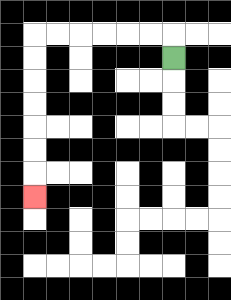{'start': '[7, 2]', 'end': '[1, 8]', 'path_directions': 'U,L,L,L,L,L,L,D,D,D,D,D,D,D', 'path_coordinates': '[[7, 2], [7, 1], [6, 1], [5, 1], [4, 1], [3, 1], [2, 1], [1, 1], [1, 2], [1, 3], [1, 4], [1, 5], [1, 6], [1, 7], [1, 8]]'}